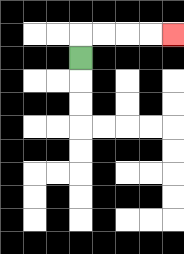{'start': '[3, 2]', 'end': '[7, 1]', 'path_directions': 'U,R,R,R,R', 'path_coordinates': '[[3, 2], [3, 1], [4, 1], [5, 1], [6, 1], [7, 1]]'}